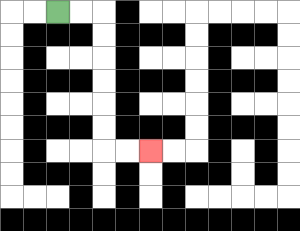{'start': '[2, 0]', 'end': '[6, 6]', 'path_directions': 'R,R,D,D,D,D,D,D,R,R', 'path_coordinates': '[[2, 0], [3, 0], [4, 0], [4, 1], [4, 2], [4, 3], [4, 4], [4, 5], [4, 6], [5, 6], [6, 6]]'}